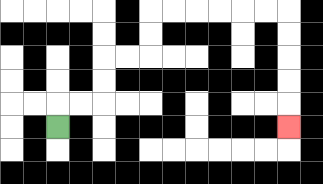{'start': '[2, 5]', 'end': '[12, 5]', 'path_directions': 'U,R,R,U,U,R,R,U,U,R,R,R,R,R,R,D,D,D,D,D', 'path_coordinates': '[[2, 5], [2, 4], [3, 4], [4, 4], [4, 3], [4, 2], [5, 2], [6, 2], [6, 1], [6, 0], [7, 0], [8, 0], [9, 0], [10, 0], [11, 0], [12, 0], [12, 1], [12, 2], [12, 3], [12, 4], [12, 5]]'}